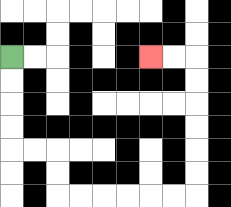{'start': '[0, 2]', 'end': '[6, 2]', 'path_directions': 'D,D,D,D,R,R,D,D,R,R,R,R,R,R,U,U,U,U,U,U,L,L', 'path_coordinates': '[[0, 2], [0, 3], [0, 4], [0, 5], [0, 6], [1, 6], [2, 6], [2, 7], [2, 8], [3, 8], [4, 8], [5, 8], [6, 8], [7, 8], [8, 8], [8, 7], [8, 6], [8, 5], [8, 4], [8, 3], [8, 2], [7, 2], [6, 2]]'}